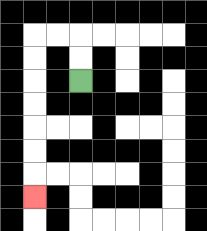{'start': '[3, 3]', 'end': '[1, 8]', 'path_directions': 'U,U,L,L,D,D,D,D,D,D,D', 'path_coordinates': '[[3, 3], [3, 2], [3, 1], [2, 1], [1, 1], [1, 2], [1, 3], [1, 4], [1, 5], [1, 6], [1, 7], [1, 8]]'}